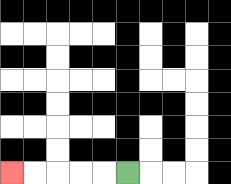{'start': '[5, 7]', 'end': '[0, 7]', 'path_directions': 'L,L,L,L,L', 'path_coordinates': '[[5, 7], [4, 7], [3, 7], [2, 7], [1, 7], [0, 7]]'}